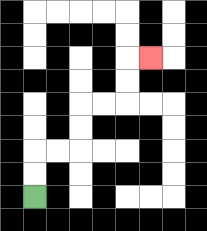{'start': '[1, 8]', 'end': '[6, 2]', 'path_directions': 'U,U,R,R,U,U,R,R,U,U,R', 'path_coordinates': '[[1, 8], [1, 7], [1, 6], [2, 6], [3, 6], [3, 5], [3, 4], [4, 4], [5, 4], [5, 3], [5, 2], [6, 2]]'}